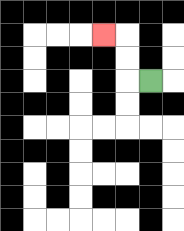{'start': '[6, 3]', 'end': '[4, 1]', 'path_directions': 'L,U,U,L', 'path_coordinates': '[[6, 3], [5, 3], [5, 2], [5, 1], [4, 1]]'}